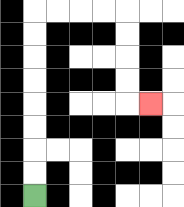{'start': '[1, 8]', 'end': '[6, 4]', 'path_directions': 'U,U,U,U,U,U,U,U,R,R,R,R,D,D,D,D,R', 'path_coordinates': '[[1, 8], [1, 7], [1, 6], [1, 5], [1, 4], [1, 3], [1, 2], [1, 1], [1, 0], [2, 0], [3, 0], [4, 0], [5, 0], [5, 1], [5, 2], [5, 3], [5, 4], [6, 4]]'}